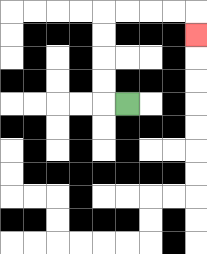{'start': '[5, 4]', 'end': '[8, 1]', 'path_directions': 'L,U,U,U,U,R,R,R,R,D', 'path_coordinates': '[[5, 4], [4, 4], [4, 3], [4, 2], [4, 1], [4, 0], [5, 0], [6, 0], [7, 0], [8, 0], [8, 1]]'}